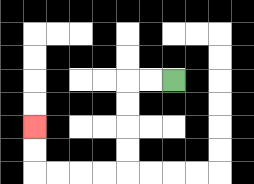{'start': '[7, 3]', 'end': '[1, 5]', 'path_directions': 'L,L,D,D,D,D,L,L,L,L,U,U', 'path_coordinates': '[[7, 3], [6, 3], [5, 3], [5, 4], [5, 5], [5, 6], [5, 7], [4, 7], [3, 7], [2, 7], [1, 7], [1, 6], [1, 5]]'}